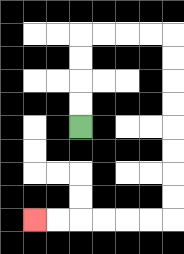{'start': '[3, 5]', 'end': '[1, 9]', 'path_directions': 'U,U,U,U,R,R,R,R,D,D,D,D,D,D,D,D,L,L,L,L,L,L', 'path_coordinates': '[[3, 5], [3, 4], [3, 3], [3, 2], [3, 1], [4, 1], [5, 1], [6, 1], [7, 1], [7, 2], [7, 3], [7, 4], [7, 5], [7, 6], [7, 7], [7, 8], [7, 9], [6, 9], [5, 9], [4, 9], [3, 9], [2, 9], [1, 9]]'}